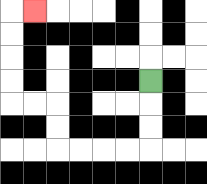{'start': '[6, 3]', 'end': '[1, 0]', 'path_directions': 'D,D,D,L,L,L,L,U,U,L,L,U,U,U,U,R', 'path_coordinates': '[[6, 3], [6, 4], [6, 5], [6, 6], [5, 6], [4, 6], [3, 6], [2, 6], [2, 5], [2, 4], [1, 4], [0, 4], [0, 3], [0, 2], [0, 1], [0, 0], [1, 0]]'}